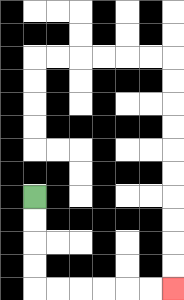{'start': '[1, 8]', 'end': '[7, 12]', 'path_directions': 'D,D,D,D,R,R,R,R,R,R', 'path_coordinates': '[[1, 8], [1, 9], [1, 10], [1, 11], [1, 12], [2, 12], [3, 12], [4, 12], [5, 12], [6, 12], [7, 12]]'}